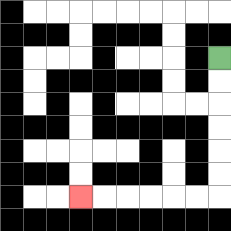{'start': '[9, 2]', 'end': '[3, 8]', 'path_directions': 'D,D,D,D,D,D,L,L,L,L,L,L', 'path_coordinates': '[[9, 2], [9, 3], [9, 4], [9, 5], [9, 6], [9, 7], [9, 8], [8, 8], [7, 8], [6, 8], [5, 8], [4, 8], [3, 8]]'}